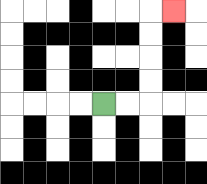{'start': '[4, 4]', 'end': '[7, 0]', 'path_directions': 'R,R,U,U,U,U,R', 'path_coordinates': '[[4, 4], [5, 4], [6, 4], [6, 3], [6, 2], [6, 1], [6, 0], [7, 0]]'}